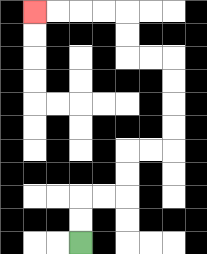{'start': '[3, 10]', 'end': '[1, 0]', 'path_directions': 'U,U,R,R,U,U,R,R,U,U,U,U,L,L,U,U,L,L,L,L', 'path_coordinates': '[[3, 10], [3, 9], [3, 8], [4, 8], [5, 8], [5, 7], [5, 6], [6, 6], [7, 6], [7, 5], [7, 4], [7, 3], [7, 2], [6, 2], [5, 2], [5, 1], [5, 0], [4, 0], [3, 0], [2, 0], [1, 0]]'}